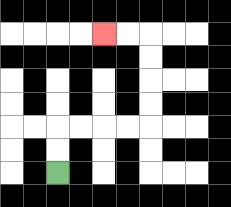{'start': '[2, 7]', 'end': '[4, 1]', 'path_directions': 'U,U,R,R,R,R,U,U,U,U,L,L', 'path_coordinates': '[[2, 7], [2, 6], [2, 5], [3, 5], [4, 5], [5, 5], [6, 5], [6, 4], [6, 3], [6, 2], [6, 1], [5, 1], [4, 1]]'}